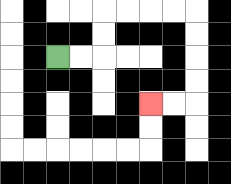{'start': '[2, 2]', 'end': '[6, 4]', 'path_directions': 'R,R,U,U,R,R,R,R,D,D,D,D,L,L', 'path_coordinates': '[[2, 2], [3, 2], [4, 2], [4, 1], [4, 0], [5, 0], [6, 0], [7, 0], [8, 0], [8, 1], [8, 2], [8, 3], [8, 4], [7, 4], [6, 4]]'}